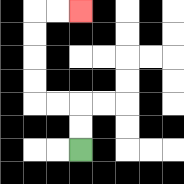{'start': '[3, 6]', 'end': '[3, 0]', 'path_directions': 'U,U,L,L,U,U,U,U,R,R', 'path_coordinates': '[[3, 6], [3, 5], [3, 4], [2, 4], [1, 4], [1, 3], [1, 2], [1, 1], [1, 0], [2, 0], [3, 0]]'}